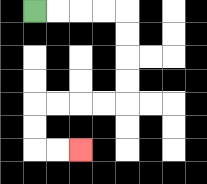{'start': '[1, 0]', 'end': '[3, 6]', 'path_directions': 'R,R,R,R,D,D,D,D,L,L,L,L,D,D,R,R', 'path_coordinates': '[[1, 0], [2, 0], [3, 0], [4, 0], [5, 0], [5, 1], [5, 2], [5, 3], [5, 4], [4, 4], [3, 4], [2, 4], [1, 4], [1, 5], [1, 6], [2, 6], [3, 6]]'}